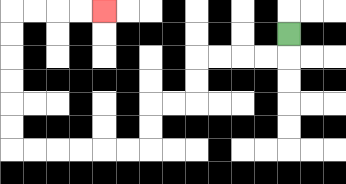{'start': '[12, 1]', 'end': '[4, 0]', 'path_directions': 'D,L,L,L,L,D,D,L,L,D,D,L,L,L,L,L,L,U,U,U,U,U,U,R,R,R,R', 'path_coordinates': '[[12, 1], [12, 2], [11, 2], [10, 2], [9, 2], [8, 2], [8, 3], [8, 4], [7, 4], [6, 4], [6, 5], [6, 6], [5, 6], [4, 6], [3, 6], [2, 6], [1, 6], [0, 6], [0, 5], [0, 4], [0, 3], [0, 2], [0, 1], [0, 0], [1, 0], [2, 0], [3, 0], [4, 0]]'}